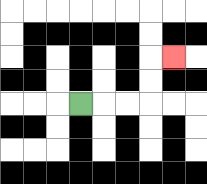{'start': '[3, 4]', 'end': '[7, 2]', 'path_directions': 'R,R,R,U,U,R', 'path_coordinates': '[[3, 4], [4, 4], [5, 4], [6, 4], [6, 3], [6, 2], [7, 2]]'}